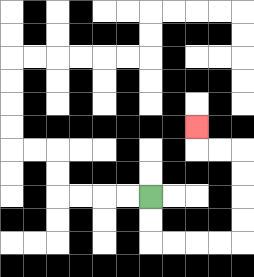{'start': '[6, 8]', 'end': '[8, 5]', 'path_directions': 'D,D,R,R,R,R,U,U,U,U,L,L,U', 'path_coordinates': '[[6, 8], [6, 9], [6, 10], [7, 10], [8, 10], [9, 10], [10, 10], [10, 9], [10, 8], [10, 7], [10, 6], [9, 6], [8, 6], [8, 5]]'}